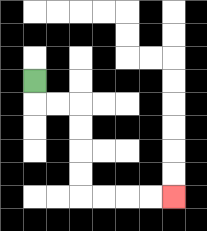{'start': '[1, 3]', 'end': '[7, 8]', 'path_directions': 'D,R,R,D,D,D,D,R,R,R,R', 'path_coordinates': '[[1, 3], [1, 4], [2, 4], [3, 4], [3, 5], [3, 6], [3, 7], [3, 8], [4, 8], [5, 8], [6, 8], [7, 8]]'}